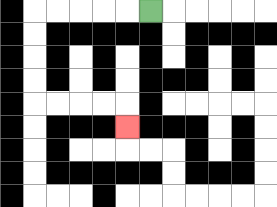{'start': '[6, 0]', 'end': '[5, 5]', 'path_directions': 'L,L,L,L,L,D,D,D,D,R,R,R,R,D', 'path_coordinates': '[[6, 0], [5, 0], [4, 0], [3, 0], [2, 0], [1, 0], [1, 1], [1, 2], [1, 3], [1, 4], [2, 4], [3, 4], [4, 4], [5, 4], [5, 5]]'}